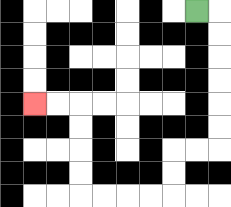{'start': '[8, 0]', 'end': '[1, 4]', 'path_directions': 'R,D,D,D,D,D,D,L,L,D,D,L,L,L,L,U,U,U,U,L,L', 'path_coordinates': '[[8, 0], [9, 0], [9, 1], [9, 2], [9, 3], [9, 4], [9, 5], [9, 6], [8, 6], [7, 6], [7, 7], [7, 8], [6, 8], [5, 8], [4, 8], [3, 8], [3, 7], [3, 6], [3, 5], [3, 4], [2, 4], [1, 4]]'}